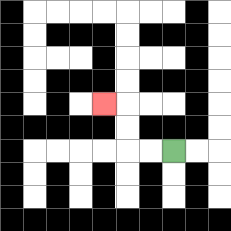{'start': '[7, 6]', 'end': '[4, 4]', 'path_directions': 'L,L,U,U,L', 'path_coordinates': '[[7, 6], [6, 6], [5, 6], [5, 5], [5, 4], [4, 4]]'}